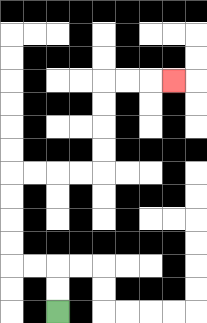{'start': '[2, 13]', 'end': '[7, 3]', 'path_directions': 'U,U,L,L,U,U,U,U,R,R,R,R,U,U,U,U,R,R,R', 'path_coordinates': '[[2, 13], [2, 12], [2, 11], [1, 11], [0, 11], [0, 10], [0, 9], [0, 8], [0, 7], [1, 7], [2, 7], [3, 7], [4, 7], [4, 6], [4, 5], [4, 4], [4, 3], [5, 3], [6, 3], [7, 3]]'}